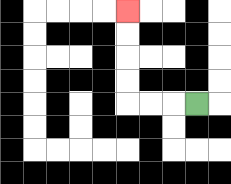{'start': '[8, 4]', 'end': '[5, 0]', 'path_directions': 'L,L,L,U,U,U,U', 'path_coordinates': '[[8, 4], [7, 4], [6, 4], [5, 4], [5, 3], [5, 2], [5, 1], [5, 0]]'}